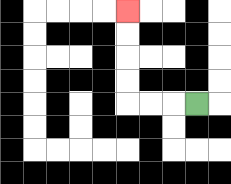{'start': '[8, 4]', 'end': '[5, 0]', 'path_directions': 'L,L,L,U,U,U,U', 'path_coordinates': '[[8, 4], [7, 4], [6, 4], [5, 4], [5, 3], [5, 2], [5, 1], [5, 0]]'}